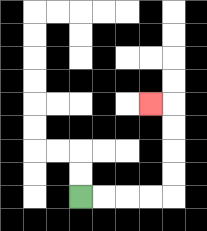{'start': '[3, 8]', 'end': '[6, 4]', 'path_directions': 'R,R,R,R,U,U,U,U,L', 'path_coordinates': '[[3, 8], [4, 8], [5, 8], [6, 8], [7, 8], [7, 7], [7, 6], [7, 5], [7, 4], [6, 4]]'}